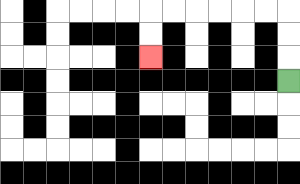{'start': '[12, 3]', 'end': '[6, 2]', 'path_directions': 'U,U,U,L,L,L,L,L,L,D,D', 'path_coordinates': '[[12, 3], [12, 2], [12, 1], [12, 0], [11, 0], [10, 0], [9, 0], [8, 0], [7, 0], [6, 0], [6, 1], [6, 2]]'}